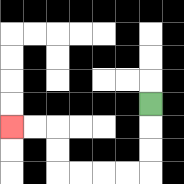{'start': '[6, 4]', 'end': '[0, 5]', 'path_directions': 'D,D,D,L,L,L,L,U,U,L,L', 'path_coordinates': '[[6, 4], [6, 5], [6, 6], [6, 7], [5, 7], [4, 7], [3, 7], [2, 7], [2, 6], [2, 5], [1, 5], [0, 5]]'}